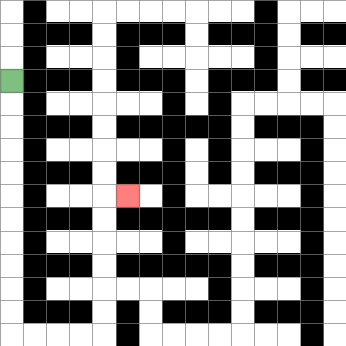{'start': '[0, 3]', 'end': '[5, 8]', 'path_directions': 'D,D,D,D,D,D,D,D,D,D,D,R,R,R,R,U,U,U,U,U,U,R', 'path_coordinates': '[[0, 3], [0, 4], [0, 5], [0, 6], [0, 7], [0, 8], [0, 9], [0, 10], [0, 11], [0, 12], [0, 13], [0, 14], [1, 14], [2, 14], [3, 14], [4, 14], [4, 13], [4, 12], [4, 11], [4, 10], [4, 9], [4, 8], [5, 8]]'}